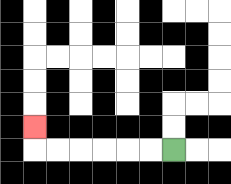{'start': '[7, 6]', 'end': '[1, 5]', 'path_directions': 'L,L,L,L,L,L,U', 'path_coordinates': '[[7, 6], [6, 6], [5, 6], [4, 6], [3, 6], [2, 6], [1, 6], [1, 5]]'}